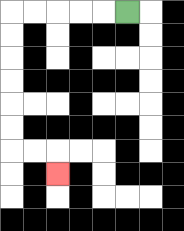{'start': '[5, 0]', 'end': '[2, 7]', 'path_directions': 'L,L,L,L,L,D,D,D,D,D,D,R,R,D', 'path_coordinates': '[[5, 0], [4, 0], [3, 0], [2, 0], [1, 0], [0, 0], [0, 1], [0, 2], [0, 3], [0, 4], [0, 5], [0, 6], [1, 6], [2, 6], [2, 7]]'}